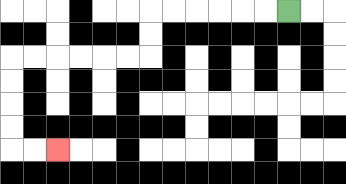{'start': '[12, 0]', 'end': '[2, 6]', 'path_directions': 'L,L,L,L,L,L,D,D,L,L,L,L,L,L,D,D,D,D,R,R', 'path_coordinates': '[[12, 0], [11, 0], [10, 0], [9, 0], [8, 0], [7, 0], [6, 0], [6, 1], [6, 2], [5, 2], [4, 2], [3, 2], [2, 2], [1, 2], [0, 2], [0, 3], [0, 4], [0, 5], [0, 6], [1, 6], [2, 6]]'}